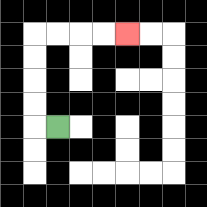{'start': '[2, 5]', 'end': '[5, 1]', 'path_directions': 'L,U,U,U,U,R,R,R,R', 'path_coordinates': '[[2, 5], [1, 5], [1, 4], [1, 3], [1, 2], [1, 1], [2, 1], [3, 1], [4, 1], [5, 1]]'}